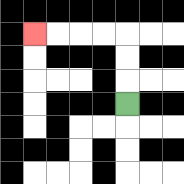{'start': '[5, 4]', 'end': '[1, 1]', 'path_directions': 'U,U,U,L,L,L,L', 'path_coordinates': '[[5, 4], [5, 3], [5, 2], [5, 1], [4, 1], [3, 1], [2, 1], [1, 1]]'}